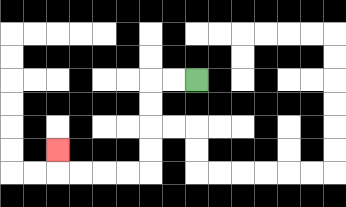{'start': '[8, 3]', 'end': '[2, 6]', 'path_directions': 'L,L,D,D,D,D,L,L,L,L,U', 'path_coordinates': '[[8, 3], [7, 3], [6, 3], [6, 4], [6, 5], [6, 6], [6, 7], [5, 7], [4, 7], [3, 7], [2, 7], [2, 6]]'}